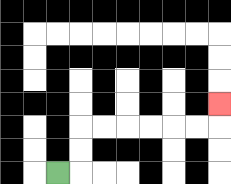{'start': '[2, 7]', 'end': '[9, 4]', 'path_directions': 'R,U,U,R,R,R,R,R,R,U', 'path_coordinates': '[[2, 7], [3, 7], [3, 6], [3, 5], [4, 5], [5, 5], [6, 5], [7, 5], [8, 5], [9, 5], [9, 4]]'}